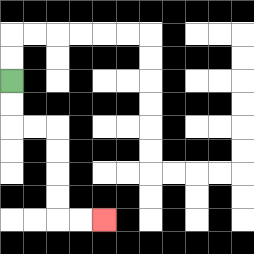{'start': '[0, 3]', 'end': '[4, 9]', 'path_directions': 'D,D,R,R,D,D,D,D,R,R', 'path_coordinates': '[[0, 3], [0, 4], [0, 5], [1, 5], [2, 5], [2, 6], [2, 7], [2, 8], [2, 9], [3, 9], [4, 9]]'}